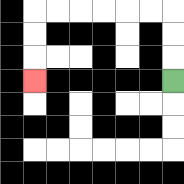{'start': '[7, 3]', 'end': '[1, 3]', 'path_directions': 'U,U,U,L,L,L,L,L,L,D,D,D', 'path_coordinates': '[[7, 3], [7, 2], [7, 1], [7, 0], [6, 0], [5, 0], [4, 0], [3, 0], [2, 0], [1, 0], [1, 1], [1, 2], [1, 3]]'}